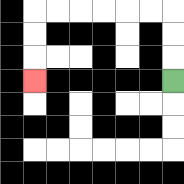{'start': '[7, 3]', 'end': '[1, 3]', 'path_directions': 'U,U,U,L,L,L,L,L,L,D,D,D', 'path_coordinates': '[[7, 3], [7, 2], [7, 1], [7, 0], [6, 0], [5, 0], [4, 0], [3, 0], [2, 0], [1, 0], [1, 1], [1, 2], [1, 3]]'}